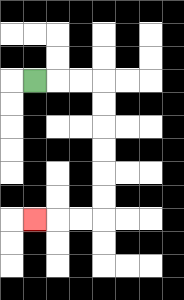{'start': '[1, 3]', 'end': '[1, 9]', 'path_directions': 'R,R,R,D,D,D,D,D,D,L,L,L', 'path_coordinates': '[[1, 3], [2, 3], [3, 3], [4, 3], [4, 4], [4, 5], [4, 6], [4, 7], [4, 8], [4, 9], [3, 9], [2, 9], [1, 9]]'}